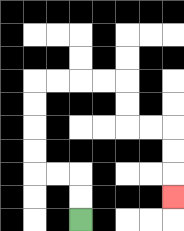{'start': '[3, 9]', 'end': '[7, 8]', 'path_directions': 'U,U,L,L,U,U,U,U,R,R,R,R,D,D,R,R,D,D,D', 'path_coordinates': '[[3, 9], [3, 8], [3, 7], [2, 7], [1, 7], [1, 6], [1, 5], [1, 4], [1, 3], [2, 3], [3, 3], [4, 3], [5, 3], [5, 4], [5, 5], [6, 5], [7, 5], [7, 6], [7, 7], [7, 8]]'}